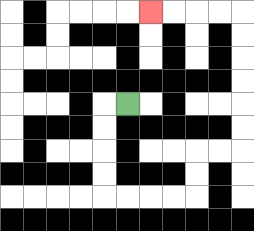{'start': '[5, 4]', 'end': '[6, 0]', 'path_directions': 'L,D,D,D,D,R,R,R,R,U,U,R,R,U,U,U,U,U,U,L,L,L,L', 'path_coordinates': '[[5, 4], [4, 4], [4, 5], [4, 6], [4, 7], [4, 8], [5, 8], [6, 8], [7, 8], [8, 8], [8, 7], [8, 6], [9, 6], [10, 6], [10, 5], [10, 4], [10, 3], [10, 2], [10, 1], [10, 0], [9, 0], [8, 0], [7, 0], [6, 0]]'}